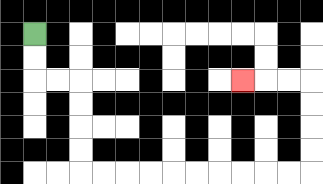{'start': '[1, 1]', 'end': '[10, 3]', 'path_directions': 'D,D,R,R,D,D,D,D,R,R,R,R,R,R,R,R,R,R,U,U,U,U,L,L,L', 'path_coordinates': '[[1, 1], [1, 2], [1, 3], [2, 3], [3, 3], [3, 4], [3, 5], [3, 6], [3, 7], [4, 7], [5, 7], [6, 7], [7, 7], [8, 7], [9, 7], [10, 7], [11, 7], [12, 7], [13, 7], [13, 6], [13, 5], [13, 4], [13, 3], [12, 3], [11, 3], [10, 3]]'}